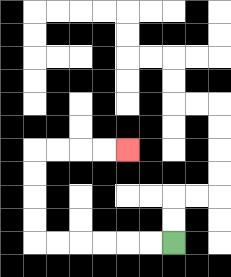{'start': '[7, 10]', 'end': '[5, 6]', 'path_directions': 'L,L,L,L,L,L,U,U,U,U,R,R,R,R', 'path_coordinates': '[[7, 10], [6, 10], [5, 10], [4, 10], [3, 10], [2, 10], [1, 10], [1, 9], [1, 8], [1, 7], [1, 6], [2, 6], [3, 6], [4, 6], [5, 6]]'}